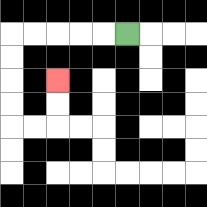{'start': '[5, 1]', 'end': '[2, 3]', 'path_directions': 'L,L,L,L,L,D,D,D,D,R,R,U,U', 'path_coordinates': '[[5, 1], [4, 1], [3, 1], [2, 1], [1, 1], [0, 1], [0, 2], [0, 3], [0, 4], [0, 5], [1, 5], [2, 5], [2, 4], [2, 3]]'}